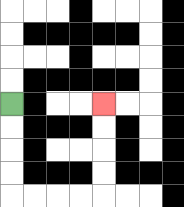{'start': '[0, 4]', 'end': '[4, 4]', 'path_directions': 'D,D,D,D,R,R,R,R,U,U,U,U', 'path_coordinates': '[[0, 4], [0, 5], [0, 6], [0, 7], [0, 8], [1, 8], [2, 8], [3, 8], [4, 8], [4, 7], [4, 6], [4, 5], [4, 4]]'}